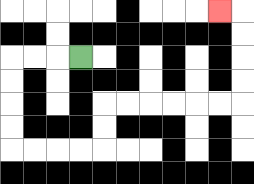{'start': '[3, 2]', 'end': '[9, 0]', 'path_directions': 'L,L,L,D,D,D,D,R,R,R,R,U,U,R,R,R,R,R,R,U,U,U,U,L', 'path_coordinates': '[[3, 2], [2, 2], [1, 2], [0, 2], [0, 3], [0, 4], [0, 5], [0, 6], [1, 6], [2, 6], [3, 6], [4, 6], [4, 5], [4, 4], [5, 4], [6, 4], [7, 4], [8, 4], [9, 4], [10, 4], [10, 3], [10, 2], [10, 1], [10, 0], [9, 0]]'}